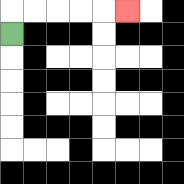{'start': '[0, 1]', 'end': '[5, 0]', 'path_directions': 'U,R,R,R,R,R', 'path_coordinates': '[[0, 1], [0, 0], [1, 0], [2, 0], [3, 0], [4, 0], [5, 0]]'}